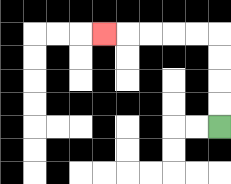{'start': '[9, 5]', 'end': '[4, 1]', 'path_directions': 'U,U,U,U,L,L,L,L,L', 'path_coordinates': '[[9, 5], [9, 4], [9, 3], [9, 2], [9, 1], [8, 1], [7, 1], [6, 1], [5, 1], [4, 1]]'}